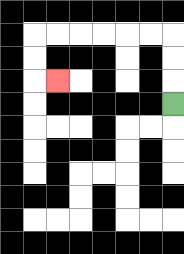{'start': '[7, 4]', 'end': '[2, 3]', 'path_directions': 'U,U,U,L,L,L,L,L,L,D,D,R', 'path_coordinates': '[[7, 4], [7, 3], [7, 2], [7, 1], [6, 1], [5, 1], [4, 1], [3, 1], [2, 1], [1, 1], [1, 2], [1, 3], [2, 3]]'}